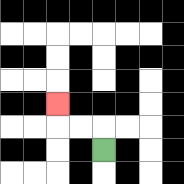{'start': '[4, 6]', 'end': '[2, 4]', 'path_directions': 'U,L,L,U', 'path_coordinates': '[[4, 6], [4, 5], [3, 5], [2, 5], [2, 4]]'}